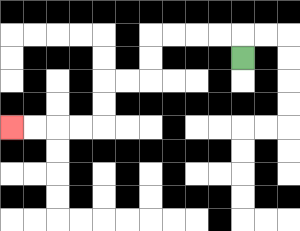{'start': '[10, 2]', 'end': '[0, 5]', 'path_directions': 'U,L,L,L,L,D,D,L,L,D,D,L,L,L,L', 'path_coordinates': '[[10, 2], [10, 1], [9, 1], [8, 1], [7, 1], [6, 1], [6, 2], [6, 3], [5, 3], [4, 3], [4, 4], [4, 5], [3, 5], [2, 5], [1, 5], [0, 5]]'}